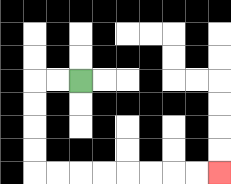{'start': '[3, 3]', 'end': '[9, 7]', 'path_directions': 'L,L,D,D,D,D,R,R,R,R,R,R,R,R', 'path_coordinates': '[[3, 3], [2, 3], [1, 3], [1, 4], [1, 5], [1, 6], [1, 7], [2, 7], [3, 7], [4, 7], [5, 7], [6, 7], [7, 7], [8, 7], [9, 7]]'}